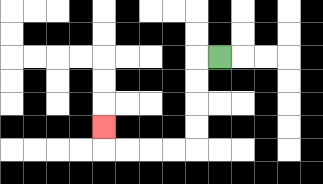{'start': '[9, 2]', 'end': '[4, 5]', 'path_directions': 'L,D,D,D,D,L,L,L,L,U', 'path_coordinates': '[[9, 2], [8, 2], [8, 3], [8, 4], [8, 5], [8, 6], [7, 6], [6, 6], [5, 6], [4, 6], [4, 5]]'}